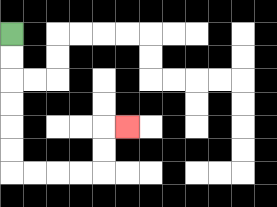{'start': '[0, 1]', 'end': '[5, 5]', 'path_directions': 'D,D,D,D,D,D,R,R,R,R,U,U,R', 'path_coordinates': '[[0, 1], [0, 2], [0, 3], [0, 4], [0, 5], [0, 6], [0, 7], [1, 7], [2, 7], [3, 7], [4, 7], [4, 6], [4, 5], [5, 5]]'}